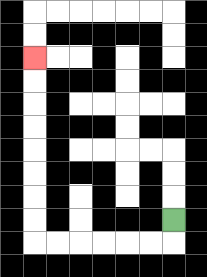{'start': '[7, 9]', 'end': '[1, 2]', 'path_directions': 'D,L,L,L,L,L,L,U,U,U,U,U,U,U,U', 'path_coordinates': '[[7, 9], [7, 10], [6, 10], [5, 10], [4, 10], [3, 10], [2, 10], [1, 10], [1, 9], [1, 8], [1, 7], [1, 6], [1, 5], [1, 4], [1, 3], [1, 2]]'}